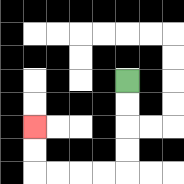{'start': '[5, 3]', 'end': '[1, 5]', 'path_directions': 'D,D,D,D,L,L,L,L,U,U', 'path_coordinates': '[[5, 3], [5, 4], [5, 5], [5, 6], [5, 7], [4, 7], [3, 7], [2, 7], [1, 7], [1, 6], [1, 5]]'}